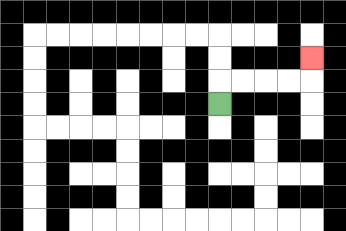{'start': '[9, 4]', 'end': '[13, 2]', 'path_directions': 'U,R,R,R,R,U', 'path_coordinates': '[[9, 4], [9, 3], [10, 3], [11, 3], [12, 3], [13, 3], [13, 2]]'}